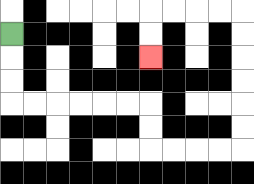{'start': '[0, 1]', 'end': '[6, 2]', 'path_directions': 'D,D,D,R,R,R,R,R,R,D,D,R,R,R,R,U,U,U,U,U,U,L,L,L,L,D,D', 'path_coordinates': '[[0, 1], [0, 2], [0, 3], [0, 4], [1, 4], [2, 4], [3, 4], [4, 4], [5, 4], [6, 4], [6, 5], [6, 6], [7, 6], [8, 6], [9, 6], [10, 6], [10, 5], [10, 4], [10, 3], [10, 2], [10, 1], [10, 0], [9, 0], [8, 0], [7, 0], [6, 0], [6, 1], [6, 2]]'}